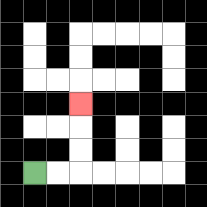{'start': '[1, 7]', 'end': '[3, 4]', 'path_directions': 'R,R,U,U,U', 'path_coordinates': '[[1, 7], [2, 7], [3, 7], [3, 6], [3, 5], [3, 4]]'}